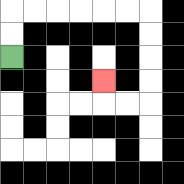{'start': '[0, 2]', 'end': '[4, 3]', 'path_directions': 'U,U,R,R,R,R,R,R,D,D,D,D,L,L,U', 'path_coordinates': '[[0, 2], [0, 1], [0, 0], [1, 0], [2, 0], [3, 0], [4, 0], [5, 0], [6, 0], [6, 1], [6, 2], [6, 3], [6, 4], [5, 4], [4, 4], [4, 3]]'}